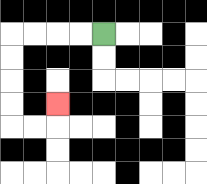{'start': '[4, 1]', 'end': '[2, 4]', 'path_directions': 'L,L,L,L,D,D,D,D,R,R,U', 'path_coordinates': '[[4, 1], [3, 1], [2, 1], [1, 1], [0, 1], [0, 2], [0, 3], [0, 4], [0, 5], [1, 5], [2, 5], [2, 4]]'}